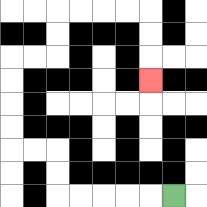{'start': '[7, 8]', 'end': '[6, 3]', 'path_directions': 'L,L,L,L,L,U,U,L,L,U,U,U,U,R,R,U,U,R,R,R,R,D,D,D', 'path_coordinates': '[[7, 8], [6, 8], [5, 8], [4, 8], [3, 8], [2, 8], [2, 7], [2, 6], [1, 6], [0, 6], [0, 5], [0, 4], [0, 3], [0, 2], [1, 2], [2, 2], [2, 1], [2, 0], [3, 0], [4, 0], [5, 0], [6, 0], [6, 1], [6, 2], [6, 3]]'}